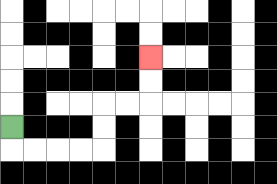{'start': '[0, 5]', 'end': '[6, 2]', 'path_directions': 'D,R,R,R,R,U,U,R,R,U,U', 'path_coordinates': '[[0, 5], [0, 6], [1, 6], [2, 6], [3, 6], [4, 6], [4, 5], [4, 4], [5, 4], [6, 4], [6, 3], [6, 2]]'}